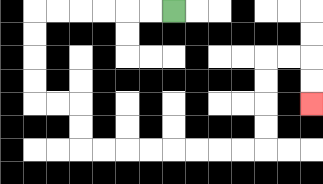{'start': '[7, 0]', 'end': '[13, 4]', 'path_directions': 'L,L,L,L,L,L,D,D,D,D,R,R,D,D,R,R,R,R,R,R,R,R,U,U,U,U,R,R,D,D', 'path_coordinates': '[[7, 0], [6, 0], [5, 0], [4, 0], [3, 0], [2, 0], [1, 0], [1, 1], [1, 2], [1, 3], [1, 4], [2, 4], [3, 4], [3, 5], [3, 6], [4, 6], [5, 6], [6, 6], [7, 6], [8, 6], [9, 6], [10, 6], [11, 6], [11, 5], [11, 4], [11, 3], [11, 2], [12, 2], [13, 2], [13, 3], [13, 4]]'}